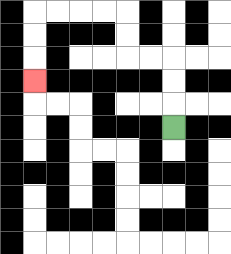{'start': '[7, 5]', 'end': '[1, 3]', 'path_directions': 'U,U,U,L,L,U,U,L,L,L,L,D,D,D', 'path_coordinates': '[[7, 5], [7, 4], [7, 3], [7, 2], [6, 2], [5, 2], [5, 1], [5, 0], [4, 0], [3, 0], [2, 0], [1, 0], [1, 1], [1, 2], [1, 3]]'}